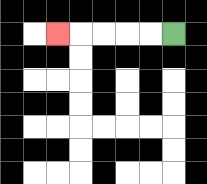{'start': '[7, 1]', 'end': '[2, 1]', 'path_directions': 'L,L,L,L,L', 'path_coordinates': '[[7, 1], [6, 1], [5, 1], [4, 1], [3, 1], [2, 1]]'}